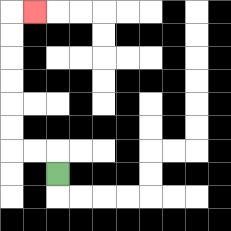{'start': '[2, 7]', 'end': '[1, 0]', 'path_directions': 'U,L,L,U,U,U,U,U,U,R', 'path_coordinates': '[[2, 7], [2, 6], [1, 6], [0, 6], [0, 5], [0, 4], [0, 3], [0, 2], [0, 1], [0, 0], [1, 0]]'}